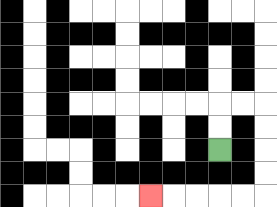{'start': '[9, 6]', 'end': '[6, 8]', 'path_directions': 'U,U,R,R,D,D,D,D,L,L,L,L,L', 'path_coordinates': '[[9, 6], [9, 5], [9, 4], [10, 4], [11, 4], [11, 5], [11, 6], [11, 7], [11, 8], [10, 8], [9, 8], [8, 8], [7, 8], [6, 8]]'}